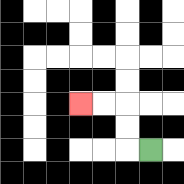{'start': '[6, 6]', 'end': '[3, 4]', 'path_directions': 'L,U,U,L,L', 'path_coordinates': '[[6, 6], [5, 6], [5, 5], [5, 4], [4, 4], [3, 4]]'}